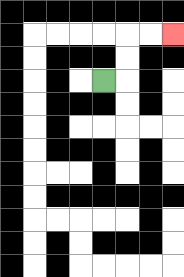{'start': '[4, 3]', 'end': '[7, 1]', 'path_directions': 'R,U,U,R,R', 'path_coordinates': '[[4, 3], [5, 3], [5, 2], [5, 1], [6, 1], [7, 1]]'}